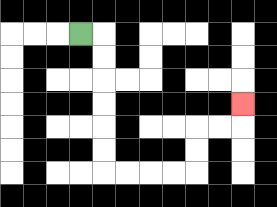{'start': '[3, 1]', 'end': '[10, 4]', 'path_directions': 'R,D,D,D,D,D,D,R,R,R,R,U,U,R,R,U', 'path_coordinates': '[[3, 1], [4, 1], [4, 2], [4, 3], [4, 4], [4, 5], [4, 6], [4, 7], [5, 7], [6, 7], [7, 7], [8, 7], [8, 6], [8, 5], [9, 5], [10, 5], [10, 4]]'}